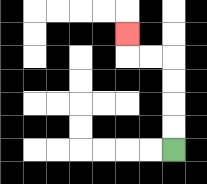{'start': '[7, 6]', 'end': '[5, 1]', 'path_directions': 'U,U,U,U,L,L,U', 'path_coordinates': '[[7, 6], [7, 5], [7, 4], [7, 3], [7, 2], [6, 2], [5, 2], [5, 1]]'}